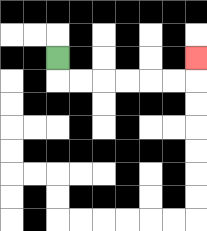{'start': '[2, 2]', 'end': '[8, 2]', 'path_directions': 'D,R,R,R,R,R,R,U', 'path_coordinates': '[[2, 2], [2, 3], [3, 3], [4, 3], [5, 3], [6, 3], [7, 3], [8, 3], [8, 2]]'}